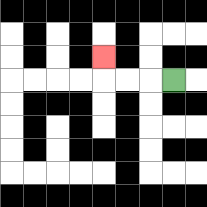{'start': '[7, 3]', 'end': '[4, 2]', 'path_directions': 'L,L,L,U', 'path_coordinates': '[[7, 3], [6, 3], [5, 3], [4, 3], [4, 2]]'}